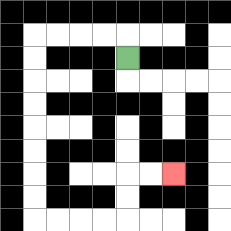{'start': '[5, 2]', 'end': '[7, 7]', 'path_directions': 'U,L,L,L,L,D,D,D,D,D,D,D,D,R,R,R,R,U,U,R,R', 'path_coordinates': '[[5, 2], [5, 1], [4, 1], [3, 1], [2, 1], [1, 1], [1, 2], [1, 3], [1, 4], [1, 5], [1, 6], [1, 7], [1, 8], [1, 9], [2, 9], [3, 9], [4, 9], [5, 9], [5, 8], [5, 7], [6, 7], [7, 7]]'}